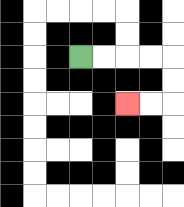{'start': '[3, 2]', 'end': '[5, 4]', 'path_directions': 'R,R,R,R,D,D,L,L', 'path_coordinates': '[[3, 2], [4, 2], [5, 2], [6, 2], [7, 2], [7, 3], [7, 4], [6, 4], [5, 4]]'}